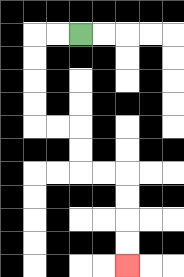{'start': '[3, 1]', 'end': '[5, 11]', 'path_directions': 'L,L,D,D,D,D,R,R,D,D,R,R,D,D,D,D', 'path_coordinates': '[[3, 1], [2, 1], [1, 1], [1, 2], [1, 3], [1, 4], [1, 5], [2, 5], [3, 5], [3, 6], [3, 7], [4, 7], [5, 7], [5, 8], [5, 9], [5, 10], [5, 11]]'}